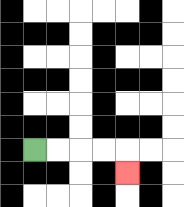{'start': '[1, 6]', 'end': '[5, 7]', 'path_directions': 'R,R,R,R,D', 'path_coordinates': '[[1, 6], [2, 6], [3, 6], [4, 6], [5, 6], [5, 7]]'}